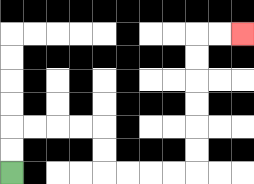{'start': '[0, 7]', 'end': '[10, 1]', 'path_directions': 'U,U,R,R,R,R,D,D,R,R,R,R,U,U,U,U,U,U,R,R', 'path_coordinates': '[[0, 7], [0, 6], [0, 5], [1, 5], [2, 5], [3, 5], [4, 5], [4, 6], [4, 7], [5, 7], [6, 7], [7, 7], [8, 7], [8, 6], [8, 5], [8, 4], [8, 3], [8, 2], [8, 1], [9, 1], [10, 1]]'}